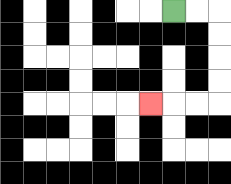{'start': '[7, 0]', 'end': '[6, 4]', 'path_directions': 'R,R,D,D,D,D,L,L,L', 'path_coordinates': '[[7, 0], [8, 0], [9, 0], [9, 1], [9, 2], [9, 3], [9, 4], [8, 4], [7, 4], [6, 4]]'}